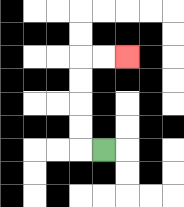{'start': '[4, 6]', 'end': '[5, 2]', 'path_directions': 'L,U,U,U,U,R,R', 'path_coordinates': '[[4, 6], [3, 6], [3, 5], [3, 4], [3, 3], [3, 2], [4, 2], [5, 2]]'}